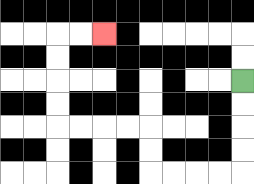{'start': '[10, 3]', 'end': '[4, 1]', 'path_directions': 'D,D,D,D,L,L,L,L,U,U,L,L,L,L,U,U,U,U,R,R', 'path_coordinates': '[[10, 3], [10, 4], [10, 5], [10, 6], [10, 7], [9, 7], [8, 7], [7, 7], [6, 7], [6, 6], [6, 5], [5, 5], [4, 5], [3, 5], [2, 5], [2, 4], [2, 3], [2, 2], [2, 1], [3, 1], [4, 1]]'}